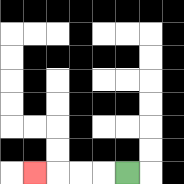{'start': '[5, 7]', 'end': '[1, 7]', 'path_directions': 'L,L,L,L', 'path_coordinates': '[[5, 7], [4, 7], [3, 7], [2, 7], [1, 7]]'}